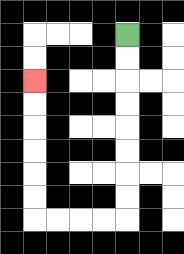{'start': '[5, 1]', 'end': '[1, 3]', 'path_directions': 'D,D,D,D,D,D,D,D,L,L,L,L,U,U,U,U,U,U', 'path_coordinates': '[[5, 1], [5, 2], [5, 3], [5, 4], [5, 5], [5, 6], [5, 7], [5, 8], [5, 9], [4, 9], [3, 9], [2, 9], [1, 9], [1, 8], [1, 7], [1, 6], [1, 5], [1, 4], [1, 3]]'}